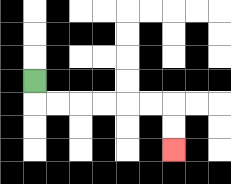{'start': '[1, 3]', 'end': '[7, 6]', 'path_directions': 'D,R,R,R,R,R,R,D,D', 'path_coordinates': '[[1, 3], [1, 4], [2, 4], [3, 4], [4, 4], [5, 4], [6, 4], [7, 4], [7, 5], [7, 6]]'}